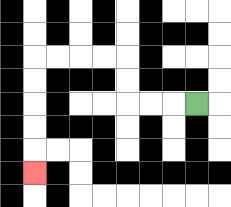{'start': '[8, 4]', 'end': '[1, 7]', 'path_directions': 'L,L,L,U,U,L,L,L,L,D,D,D,D,D', 'path_coordinates': '[[8, 4], [7, 4], [6, 4], [5, 4], [5, 3], [5, 2], [4, 2], [3, 2], [2, 2], [1, 2], [1, 3], [1, 4], [1, 5], [1, 6], [1, 7]]'}